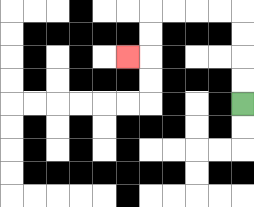{'start': '[10, 4]', 'end': '[5, 2]', 'path_directions': 'U,U,U,U,L,L,L,L,D,D,L', 'path_coordinates': '[[10, 4], [10, 3], [10, 2], [10, 1], [10, 0], [9, 0], [8, 0], [7, 0], [6, 0], [6, 1], [6, 2], [5, 2]]'}